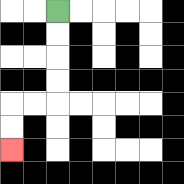{'start': '[2, 0]', 'end': '[0, 6]', 'path_directions': 'D,D,D,D,L,L,D,D', 'path_coordinates': '[[2, 0], [2, 1], [2, 2], [2, 3], [2, 4], [1, 4], [0, 4], [0, 5], [0, 6]]'}